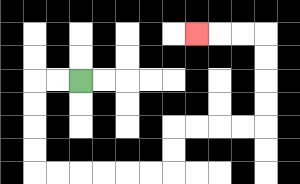{'start': '[3, 3]', 'end': '[8, 1]', 'path_directions': 'L,L,D,D,D,D,R,R,R,R,R,R,U,U,R,R,R,R,U,U,U,U,L,L,L', 'path_coordinates': '[[3, 3], [2, 3], [1, 3], [1, 4], [1, 5], [1, 6], [1, 7], [2, 7], [3, 7], [4, 7], [5, 7], [6, 7], [7, 7], [7, 6], [7, 5], [8, 5], [9, 5], [10, 5], [11, 5], [11, 4], [11, 3], [11, 2], [11, 1], [10, 1], [9, 1], [8, 1]]'}